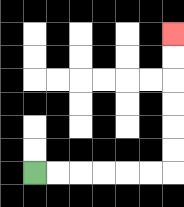{'start': '[1, 7]', 'end': '[7, 1]', 'path_directions': 'R,R,R,R,R,R,U,U,U,U,U,U', 'path_coordinates': '[[1, 7], [2, 7], [3, 7], [4, 7], [5, 7], [6, 7], [7, 7], [7, 6], [7, 5], [7, 4], [7, 3], [7, 2], [7, 1]]'}